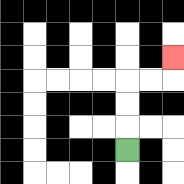{'start': '[5, 6]', 'end': '[7, 2]', 'path_directions': 'U,U,U,R,R,U', 'path_coordinates': '[[5, 6], [5, 5], [5, 4], [5, 3], [6, 3], [7, 3], [7, 2]]'}